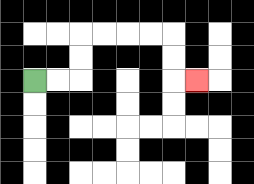{'start': '[1, 3]', 'end': '[8, 3]', 'path_directions': 'R,R,U,U,R,R,R,R,D,D,R', 'path_coordinates': '[[1, 3], [2, 3], [3, 3], [3, 2], [3, 1], [4, 1], [5, 1], [6, 1], [7, 1], [7, 2], [7, 3], [8, 3]]'}